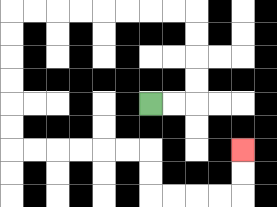{'start': '[6, 4]', 'end': '[10, 6]', 'path_directions': 'R,R,U,U,U,U,L,L,L,L,L,L,L,L,D,D,D,D,D,D,R,R,R,R,R,R,D,D,R,R,R,R,U,U', 'path_coordinates': '[[6, 4], [7, 4], [8, 4], [8, 3], [8, 2], [8, 1], [8, 0], [7, 0], [6, 0], [5, 0], [4, 0], [3, 0], [2, 0], [1, 0], [0, 0], [0, 1], [0, 2], [0, 3], [0, 4], [0, 5], [0, 6], [1, 6], [2, 6], [3, 6], [4, 6], [5, 6], [6, 6], [6, 7], [6, 8], [7, 8], [8, 8], [9, 8], [10, 8], [10, 7], [10, 6]]'}